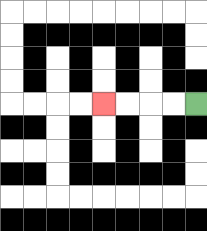{'start': '[8, 4]', 'end': '[4, 4]', 'path_directions': 'L,L,L,L', 'path_coordinates': '[[8, 4], [7, 4], [6, 4], [5, 4], [4, 4]]'}